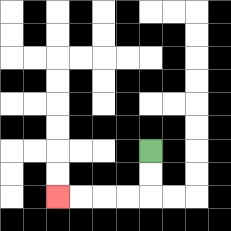{'start': '[6, 6]', 'end': '[2, 8]', 'path_directions': 'D,D,L,L,L,L', 'path_coordinates': '[[6, 6], [6, 7], [6, 8], [5, 8], [4, 8], [3, 8], [2, 8]]'}